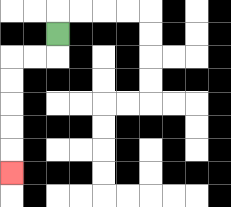{'start': '[2, 1]', 'end': '[0, 7]', 'path_directions': 'D,L,L,D,D,D,D,D', 'path_coordinates': '[[2, 1], [2, 2], [1, 2], [0, 2], [0, 3], [0, 4], [0, 5], [0, 6], [0, 7]]'}